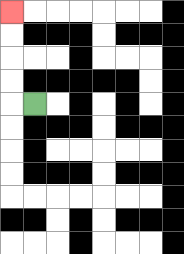{'start': '[1, 4]', 'end': '[0, 0]', 'path_directions': 'L,U,U,U,U', 'path_coordinates': '[[1, 4], [0, 4], [0, 3], [0, 2], [0, 1], [0, 0]]'}